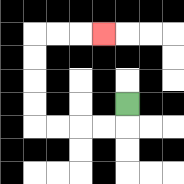{'start': '[5, 4]', 'end': '[4, 1]', 'path_directions': 'D,L,L,L,L,U,U,U,U,R,R,R', 'path_coordinates': '[[5, 4], [5, 5], [4, 5], [3, 5], [2, 5], [1, 5], [1, 4], [1, 3], [1, 2], [1, 1], [2, 1], [3, 1], [4, 1]]'}